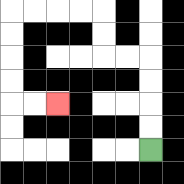{'start': '[6, 6]', 'end': '[2, 4]', 'path_directions': 'U,U,U,U,L,L,U,U,L,L,L,L,D,D,D,D,R,R', 'path_coordinates': '[[6, 6], [6, 5], [6, 4], [6, 3], [6, 2], [5, 2], [4, 2], [4, 1], [4, 0], [3, 0], [2, 0], [1, 0], [0, 0], [0, 1], [0, 2], [0, 3], [0, 4], [1, 4], [2, 4]]'}